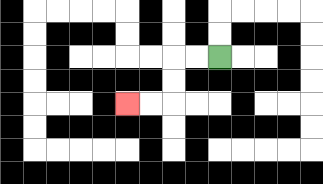{'start': '[9, 2]', 'end': '[5, 4]', 'path_directions': 'L,L,D,D,L,L', 'path_coordinates': '[[9, 2], [8, 2], [7, 2], [7, 3], [7, 4], [6, 4], [5, 4]]'}